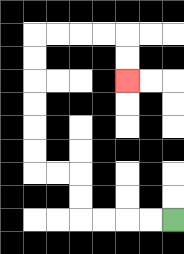{'start': '[7, 9]', 'end': '[5, 3]', 'path_directions': 'L,L,L,L,U,U,L,L,U,U,U,U,U,U,R,R,R,R,D,D', 'path_coordinates': '[[7, 9], [6, 9], [5, 9], [4, 9], [3, 9], [3, 8], [3, 7], [2, 7], [1, 7], [1, 6], [1, 5], [1, 4], [1, 3], [1, 2], [1, 1], [2, 1], [3, 1], [4, 1], [5, 1], [5, 2], [5, 3]]'}